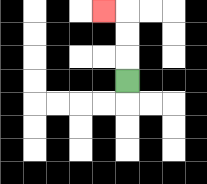{'start': '[5, 3]', 'end': '[4, 0]', 'path_directions': 'U,U,U,L', 'path_coordinates': '[[5, 3], [5, 2], [5, 1], [5, 0], [4, 0]]'}